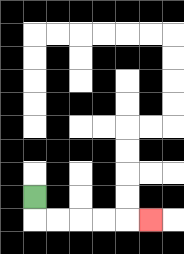{'start': '[1, 8]', 'end': '[6, 9]', 'path_directions': 'D,R,R,R,R,R', 'path_coordinates': '[[1, 8], [1, 9], [2, 9], [3, 9], [4, 9], [5, 9], [6, 9]]'}